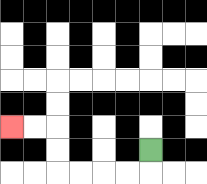{'start': '[6, 6]', 'end': '[0, 5]', 'path_directions': 'D,L,L,L,L,U,U,L,L', 'path_coordinates': '[[6, 6], [6, 7], [5, 7], [4, 7], [3, 7], [2, 7], [2, 6], [2, 5], [1, 5], [0, 5]]'}